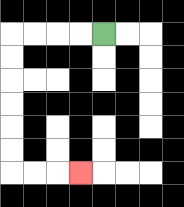{'start': '[4, 1]', 'end': '[3, 7]', 'path_directions': 'L,L,L,L,D,D,D,D,D,D,R,R,R', 'path_coordinates': '[[4, 1], [3, 1], [2, 1], [1, 1], [0, 1], [0, 2], [0, 3], [0, 4], [0, 5], [0, 6], [0, 7], [1, 7], [2, 7], [3, 7]]'}